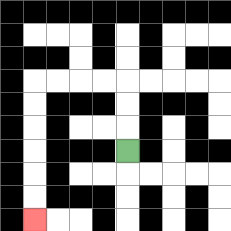{'start': '[5, 6]', 'end': '[1, 9]', 'path_directions': 'U,U,U,L,L,L,L,D,D,D,D,D,D', 'path_coordinates': '[[5, 6], [5, 5], [5, 4], [5, 3], [4, 3], [3, 3], [2, 3], [1, 3], [1, 4], [1, 5], [1, 6], [1, 7], [1, 8], [1, 9]]'}